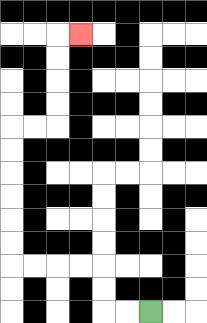{'start': '[6, 13]', 'end': '[3, 1]', 'path_directions': 'L,L,U,U,L,L,L,L,U,U,U,U,U,U,R,R,U,U,U,U,R', 'path_coordinates': '[[6, 13], [5, 13], [4, 13], [4, 12], [4, 11], [3, 11], [2, 11], [1, 11], [0, 11], [0, 10], [0, 9], [0, 8], [0, 7], [0, 6], [0, 5], [1, 5], [2, 5], [2, 4], [2, 3], [2, 2], [2, 1], [3, 1]]'}